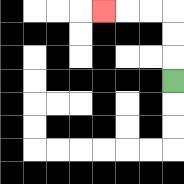{'start': '[7, 3]', 'end': '[4, 0]', 'path_directions': 'U,U,U,L,L,L', 'path_coordinates': '[[7, 3], [7, 2], [7, 1], [7, 0], [6, 0], [5, 0], [4, 0]]'}